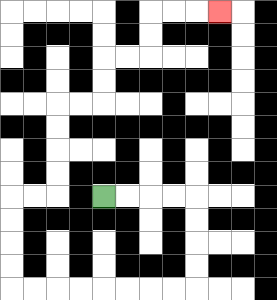{'start': '[4, 8]', 'end': '[9, 0]', 'path_directions': 'R,R,R,R,D,D,D,D,L,L,L,L,L,L,L,L,U,U,U,U,R,R,U,U,U,U,R,R,U,U,R,R,U,U,R,R,R', 'path_coordinates': '[[4, 8], [5, 8], [6, 8], [7, 8], [8, 8], [8, 9], [8, 10], [8, 11], [8, 12], [7, 12], [6, 12], [5, 12], [4, 12], [3, 12], [2, 12], [1, 12], [0, 12], [0, 11], [0, 10], [0, 9], [0, 8], [1, 8], [2, 8], [2, 7], [2, 6], [2, 5], [2, 4], [3, 4], [4, 4], [4, 3], [4, 2], [5, 2], [6, 2], [6, 1], [6, 0], [7, 0], [8, 0], [9, 0]]'}